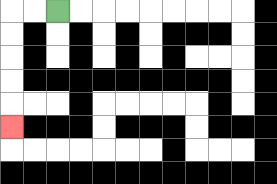{'start': '[2, 0]', 'end': '[0, 5]', 'path_directions': 'L,L,D,D,D,D,D', 'path_coordinates': '[[2, 0], [1, 0], [0, 0], [0, 1], [0, 2], [0, 3], [0, 4], [0, 5]]'}